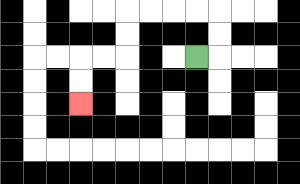{'start': '[8, 2]', 'end': '[3, 4]', 'path_directions': 'R,U,U,L,L,L,L,D,D,L,L,D,D', 'path_coordinates': '[[8, 2], [9, 2], [9, 1], [9, 0], [8, 0], [7, 0], [6, 0], [5, 0], [5, 1], [5, 2], [4, 2], [3, 2], [3, 3], [3, 4]]'}